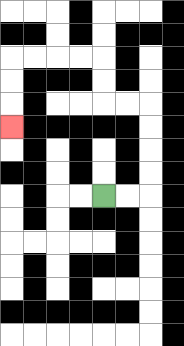{'start': '[4, 8]', 'end': '[0, 5]', 'path_directions': 'R,R,U,U,U,U,L,L,U,U,L,L,L,L,D,D,D', 'path_coordinates': '[[4, 8], [5, 8], [6, 8], [6, 7], [6, 6], [6, 5], [6, 4], [5, 4], [4, 4], [4, 3], [4, 2], [3, 2], [2, 2], [1, 2], [0, 2], [0, 3], [0, 4], [0, 5]]'}